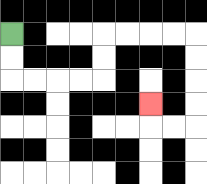{'start': '[0, 1]', 'end': '[6, 4]', 'path_directions': 'D,D,R,R,R,R,U,U,R,R,R,R,D,D,D,D,L,L,U', 'path_coordinates': '[[0, 1], [0, 2], [0, 3], [1, 3], [2, 3], [3, 3], [4, 3], [4, 2], [4, 1], [5, 1], [6, 1], [7, 1], [8, 1], [8, 2], [8, 3], [8, 4], [8, 5], [7, 5], [6, 5], [6, 4]]'}